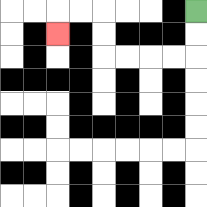{'start': '[8, 0]', 'end': '[2, 1]', 'path_directions': 'D,D,L,L,L,L,U,U,L,L,D', 'path_coordinates': '[[8, 0], [8, 1], [8, 2], [7, 2], [6, 2], [5, 2], [4, 2], [4, 1], [4, 0], [3, 0], [2, 0], [2, 1]]'}